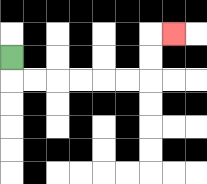{'start': '[0, 2]', 'end': '[7, 1]', 'path_directions': 'D,R,R,R,R,R,R,U,U,R', 'path_coordinates': '[[0, 2], [0, 3], [1, 3], [2, 3], [3, 3], [4, 3], [5, 3], [6, 3], [6, 2], [6, 1], [7, 1]]'}